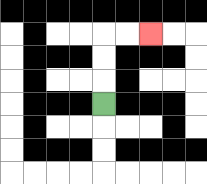{'start': '[4, 4]', 'end': '[6, 1]', 'path_directions': 'U,U,U,R,R', 'path_coordinates': '[[4, 4], [4, 3], [4, 2], [4, 1], [5, 1], [6, 1]]'}